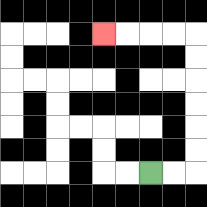{'start': '[6, 7]', 'end': '[4, 1]', 'path_directions': 'R,R,U,U,U,U,U,U,L,L,L,L', 'path_coordinates': '[[6, 7], [7, 7], [8, 7], [8, 6], [8, 5], [8, 4], [8, 3], [8, 2], [8, 1], [7, 1], [6, 1], [5, 1], [4, 1]]'}